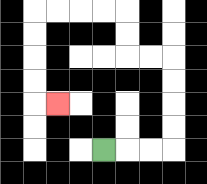{'start': '[4, 6]', 'end': '[2, 4]', 'path_directions': 'R,R,R,U,U,U,U,L,L,U,U,L,L,L,L,D,D,D,D,R', 'path_coordinates': '[[4, 6], [5, 6], [6, 6], [7, 6], [7, 5], [7, 4], [7, 3], [7, 2], [6, 2], [5, 2], [5, 1], [5, 0], [4, 0], [3, 0], [2, 0], [1, 0], [1, 1], [1, 2], [1, 3], [1, 4], [2, 4]]'}